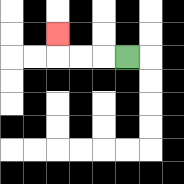{'start': '[5, 2]', 'end': '[2, 1]', 'path_directions': 'L,L,L,U', 'path_coordinates': '[[5, 2], [4, 2], [3, 2], [2, 2], [2, 1]]'}